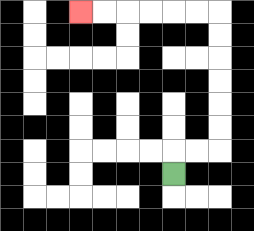{'start': '[7, 7]', 'end': '[3, 0]', 'path_directions': 'U,R,R,U,U,U,U,U,U,L,L,L,L,L,L', 'path_coordinates': '[[7, 7], [7, 6], [8, 6], [9, 6], [9, 5], [9, 4], [9, 3], [9, 2], [9, 1], [9, 0], [8, 0], [7, 0], [6, 0], [5, 0], [4, 0], [3, 0]]'}